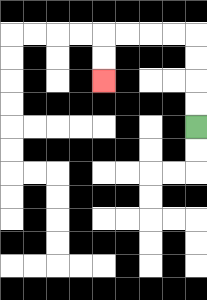{'start': '[8, 5]', 'end': '[4, 3]', 'path_directions': 'U,U,U,U,L,L,L,L,D,D', 'path_coordinates': '[[8, 5], [8, 4], [8, 3], [8, 2], [8, 1], [7, 1], [6, 1], [5, 1], [4, 1], [4, 2], [4, 3]]'}